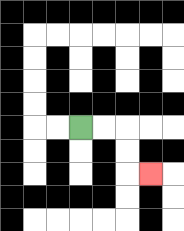{'start': '[3, 5]', 'end': '[6, 7]', 'path_directions': 'R,R,D,D,R', 'path_coordinates': '[[3, 5], [4, 5], [5, 5], [5, 6], [5, 7], [6, 7]]'}